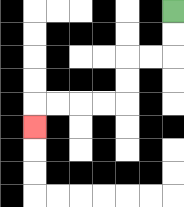{'start': '[7, 0]', 'end': '[1, 5]', 'path_directions': 'D,D,L,L,D,D,L,L,L,L,D', 'path_coordinates': '[[7, 0], [7, 1], [7, 2], [6, 2], [5, 2], [5, 3], [5, 4], [4, 4], [3, 4], [2, 4], [1, 4], [1, 5]]'}